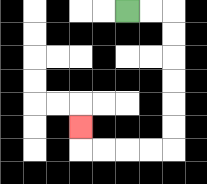{'start': '[5, 0]', 'end': '[3, 5]', 'path_directions': 'R,R,D,D,D,D,D,D,L,L,L,L,U', 'path_coordinates': '[[5, 0], [6, 0], [7, 0], [7, 1], [7, 2], [7, 3], [7, 4], [7, 5], [7, 6], [6, 6], [5, 6], [4, 6], [3, 6], [3, 5]]'}